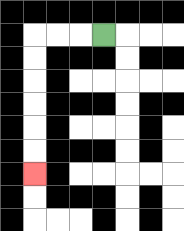{'start': '[4, 1]', 'end': '[1, 7]', 'path_directions': 'L,L,L,D,D,D,D,D,D', 'path_coordinates': '[[4, 1], [3, 1], [2, 1], [1, 1], [1, 2], [1, 3], [1, 4], [1, 5], [1, 6], [1, 7]]'}